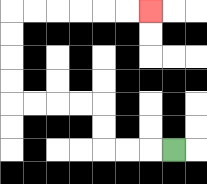{'start': '[7, 6]', 'end': '[6, 0]', 'path_directions': 'L,L,L,U,U,L,L,L,L,U,U,U,U,R,R,R,R,R,R', 'path_coordinates': '[[7, 6], [6, 6], [5, 6], [4, 6], [4, 5], [4, 4], [3, 4], [2, 4], [1, 4], [0, 4], [0, 3], [0, 2], [0, 1], [0, 0], [1, 0], [2, 0], [3, 0], [4, 0], [5, 0], [6, 0]]'}